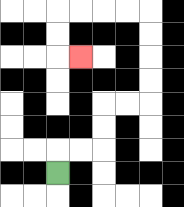{'start': '[2, 7]', 'end': '[3, 2]', 'path_directions': 'U,R,R,U,U,R,R,U,U,U,U,L,L,L,L,D,D,R', 'path_coordinates': '[[2, 7], [2, 6], [3, 6], [4, 6], [4, 5], [4, 4], [5, 4], [6, 4], [6, 3], [6, 2], [6, 1], [6, 0], [5, 0], [4, 0], [3, 0], [2, 0], [2, 1], [2, 2], [3, 2]]'}